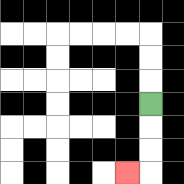{'start': '[6, 4]', 'end': '[5, 7]', 'path_directions': 'D,D,D,L', 'path_coordinates': '[[6, 4], [6, 5], [6, 6], [6, 7], [5, 7]]'}